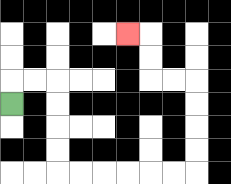{'start': '[0, 4]', 'end': '[5, 1]', 'path_directions': 'U,R,R,D,D,D,D,R,R,R,R,R,R,U,U,U,U,L,L,U,U,L', 'path_coordinates': '[[0, 4], [0, 3], [1, 3], [2, 3], [2, 4], [2, 5], [2, 6], [2, 7], [3, 7], [4, 7], [5, 7], [6, 7], [7, 7], [8, 7], [8, 6], [8, 5], [8, 4], [8, 3], [7, 3], [6, 3], [6, 2], [6, 1], [5, 1]]'}